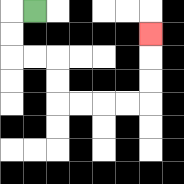{'start': '[1, 0]', 'end': '[6, 1]', 'path_directions': 'L,D,D,R,R,D,D,R,R,R,R,U,U,U', 'path_coordinates': '[[1, 0], [0, 0], [0, 1], [0, 2], [1, 2], [2, 2], [2, 3], [2, 4], [3, 4], [4, 4], [5, 4], [6, 4], [6, 3], [6, 2], [6, 1]]'}